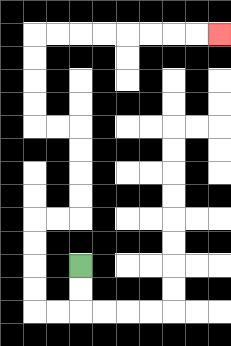{'start': '[3, 11]', 'end': '[9, 1]', 'path_directions': 'D,D,L,L,U,U,U,U,R,R,U,U,U,U,L,L,U,U,U,U,R,R,R,R,R,R,R,R', 'path_coordinates': '[[3, 11], [3, 12], [3, 13], [2, 13], [1, 13], [1, 12], [1, 11], [1, 10], [1, 9], [2, 9], [3, 9], [3, 8], [3, 7], [3, 6], [3, 5], [2, 5], [1, 5], [1, 4], [1, 3], [1, 2], [1, 1], [2, 1], [3, 1], [4, 1], [5, 1], [6, 1], [7, 1], [8, 1], [9, 1]]'}